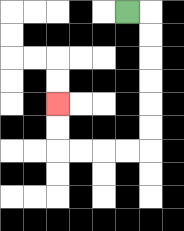{'start': '[5, 0]', 'end': '[2, 4]', 'path_directions': 'R,D,D,D,D,D,D,L,L,L,L,U,U', 'path_coordinates': '[[5, 0], [6, 0], [6, 1], [6, 2], [6, 3], [6, 4], [6, 5], [6, 6], [5, 6], [4, 6], [3, 6], [2, 6], [2, 5], [2, 4]]'}